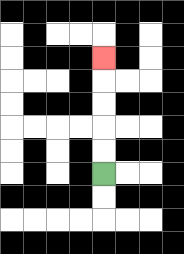{'start': '[4, 7]', 'end': '[4, 2]', 'path_directions': 'U,U,U,U,U', 'path_coordinates': '[[4, 7], [4, 6], [4, 5], [4, 4], [4, 3], [4, 2]]'}